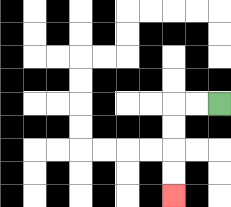{'start': '[9, 4]', 'end': '[7, 8]', 'path_directions': 'L,L,D,D,D,D', 'path_coordinates': '[[9, 4], [8, 4], [7, 4], [7, 5], [7, 6], [7, 7], [7, 8]]'}